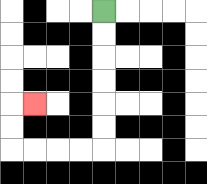{'start': '[4, 0]', 'end': '[1, 4]', 'path_directions': 'D,D,D,D,D,D,L,L,L,L,U,U,R', 'path_coordinates': '[[4, 0], [4, 1], [4, 2], [4, 3], [4, 4], [4, 5], [4, 6], [3, 6], [2, 6], [1, 6], [0, 6], [0, 5], [0, 4], [1, 4]]'}